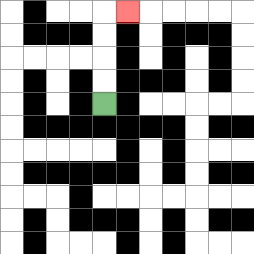{'start': '[4, 4]', 'end': '[5, 0]', 'path_directions': 'U,U,U,U,R', 'path_coordinates': '[[4, 4], [4, 3], [4, 2], [4, 1], [4, 0], [5, 0]]'}